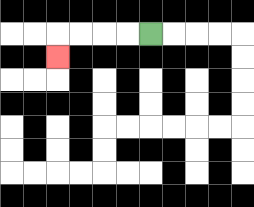{'start': '[6, 1]', 'end': '[2, 2]', 'path_directions': 'L,L,L,L,D', 'path_coordinates': '[[6, 1], [5, 1], [4, 1], [3, 1], [2, 1], [2, 2]]'}